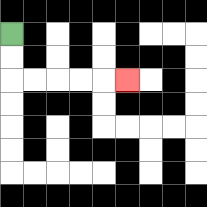{'start': '[0, 1]', 'end': '[5, 3]', 'path_directions': 'D,D,R,R,R,R,R', 'path_coordinates': '[[0, 1], [0, 2], [0, 3], [1, 3], [2, 3], [3, 3], [4, 3], [5, 3]]'}